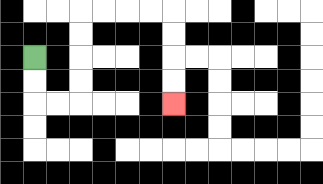{'start': '[1, 2]', 'end': '[7, 4]', 'path_directions': 'D,D,R,R,U,U,U,U,R,R,R,R,D,D,D,D', 'path_coordinates': '[[1, 2], [1, 3], [1, 4], [2, 4], [3, 4], [3, 3], [3, 2], [3, 1], [3, 0], [4, 0], [5, 0], [6, 0], [7, 0], [7, 1], [7, 2], [7, 3], [7, 4]]'}